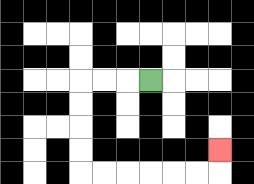{'start': '[6, 3]', 'end': '[9, 6]', 'path_directions': 'L,L,L,D,D,D,D,R,R,R,R,R,R,U', 'path_coordinates': '[[6, 3], [5, 3], [4, 3], [3, 3], [3, 4], [3, 5], [3, 6], [3, 7], [4, 7], [5, 7], [6, 7], [7, 7], [8, 7], [9, 7], [9, 6]]'}